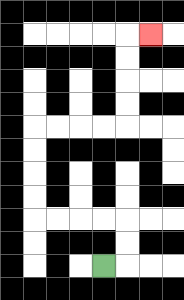{'start': '[4, 11]', 'end': '[6, 1]', 'path_directions': 'R,U,U,L,L,L,L,U,U,U,U,R,R,R,R,U,U,U,U,R', 'path_coordinates': '[[4, 11], [5, 11], [5, 10], [5, 9], [4, 9], [3, 9], [2, 9], [1, 9], [1, 8], [1, 7], [1, 6], [1, 5], [2, 5], [3, 5], [4, 5], [5, 5], [5, 4], [5, 3], [5, 2], [5, 1], [6, 1]]'}